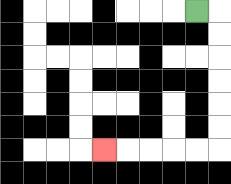{'start': '[8, 0]', 'end': '[4, 6]', 'path_directions': 'R,D,D,D,D,D,D,L,L,L,L,L', 'path_coordinates': '[[8, 0], [9, 0], [9, 1], [9, 2], [9, 3], [9, 4], [9, 5], [9, 6], [8, 6], [7, 6], [6, 6], [5, 6], [4, 6]]'}